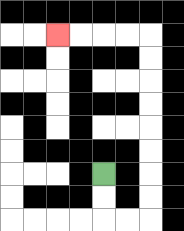{'start': '[4, 7]', 'end': '[2, 1]', 'path_directions': 'D,D,R,R,U,U,U,U,U,U,U,U,L,L,L,L', 'path_coordinates': '[[4, 7], [4, 8], [4, 9], [5, 9], [6, 9], [6, 8], [6, 7], [6, 6], [6, 5], [6, 4], [6, 3], [6, 2], [6, 1], [5, 1], [4, 1], [3, 1], [2, 1]]'}